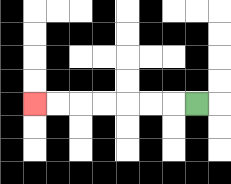{'start': '[8, 4]', 'end': '[1, 4]', 'path_directions': 'L,L,L,L,L,L,L', 'path_coordinates': '[[8, 4], [7, 4], [6, 4], [5, 4], [4, 4], [3, 4], [2, 4], [1, 4]]'}